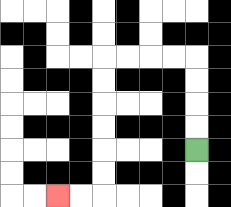{'start': '[8, 6]', 'end': '[2, 8]', 'path_directions': 'U,U,U,U,L,L,L,L,D,D,D,D,D,D,L,L', 'path_coordinates': '[[8, 6], [8, 5], [8, 4], [8, 3], [8, 2], [7, 2], [6, 2], [5, 2], [4, 2], [4, 3], [4, 4], [4, 5], [4, 6], [4, 7], [4, 8], [3, 8], [2, 8]]'}